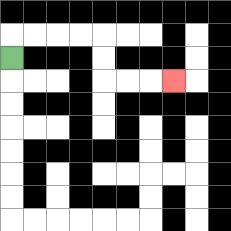{'start': '[0, 2]', 'end': '[7, 3]', 'path_directions': 'U,R,R,R,R,D,D,R,R,R', 'path_coordinates': '[[0, 2], [0, 1], [1, 1], [2, 1], [3, 1], [4, 1], [4, 2], [4, 3], [5, 3], [6, 3], [7, 3]]'}